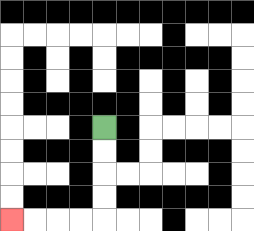{'start': '[4, 5]', 'end': '[0, 9]', 'path_directions': 'D,D,D,D,L,L,L,L', 'path_coordinates': '[[4, 5], [4, 6], [4, 7], [4, 8], [4, 9], [3, 9], [2, 9], [1, 9], [0, 9]]'}